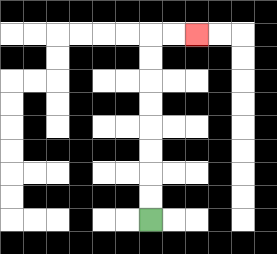{'start': '[6, 9]', 'end': '[8, 1]', 'path_directions': 'U,U,U,U,U,U,U,U,R,R', 'path_coordinates': '[[6, 9], [6, 8], [6, 7], [6, 6], [6, 5], [6, 4], [6, 3], [6, 2], [6, 1], [7, 1], [8, 1]]'}